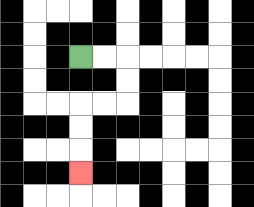{'start': '[3, 2]', 'end': '[3, 7]', 'path_directions': 'R,R,D,D,L,L,D,D,D', 'path_coordinates': '[[3, 2], [4, 2], [5, 2], [5, 3], [5, 4], [4, 4], [3, 4], [3, 5], [3, 6], [3, 7]]'}